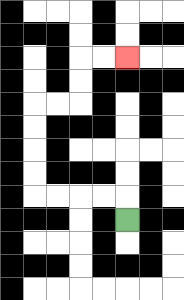{'start': '[5, 9]', 'end': '[5, 2]', 'path_directions': 'U,L,L,L,L,U,U,U,U,R,R,U,U,R,R', 'path_coordinates': '[[5, 9], [5, 8], [4, 8], [3, 8], [2, 8], [1, 8], [1, 7], [1, 6], [1, 5], [1, 4], [2, 4], [3, 4], [3, 3], [3, 2], [4, 2], [5, 2]]'}